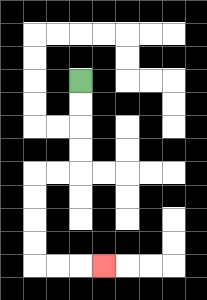{'start': '[3, 3]', 'end': '[4, 11]', 'path_directions': 'D,D,D,D,L,L,D,D,D,D,R,R,R', 'path_coordinates': '[[3, 3], [3, 4], [3, 5], [3, 6], [3, 7], [2, 7], [1, 7], [1, 8], [1, 9], [1, 10], [1, 11], [2, 11], [3, 11], [4, 11]]'}